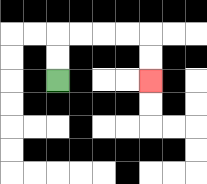{'start': '[2, 3]', 'end': '[6, 3]', 'path_directions': 'U,U,R,R,R,R,D,D', 'path_coordinates': '[[2, 3], [2, 2], [2, 1], [3, 1], [4, 1], [5, 1], [6, 1], [6, 2], [6, 3]]'}